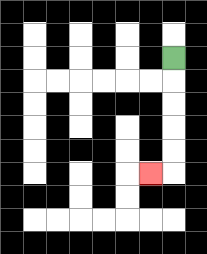{'start': '[7, 2]', 'end': '[6, 7]', 'path_directions': 'D,D,D,D,D,L', 'path_coordinates': '[[7, 2], [7, 3], [7, 4], [7, 5], [7, 6], [7, 7], [6, 7]]'}